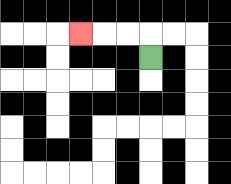{'start': '[6, 2]', 'end': '[3, 1]', 'path_directions': 'U,L,L,L', 'path_coordinates': '[[6, 2], [6, 1], [5, 1], [4, 1], [3, 1]]'}